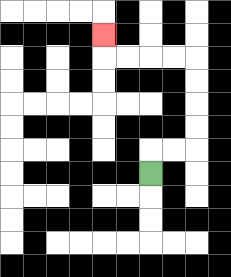{'start': '[6, 7]', 'end': '[4, 1]', 'path_directions': 'U,R,R,U,U,U,U,L,L,L,L,U', 'path_coordinates': '[[6, 7], [6, 6], [7, 6], [8, 6], [8, 5], [8, 4], [8, 3], [8, 2], [7, 2], [6, 2], [5, 2], [4, 2], [4, 1]]'}